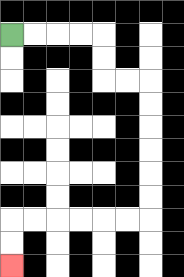{'start': '[0, 1]', 'end': '[0, 11]', 'path_directions': 'R,R,R,R,D,D,R,R,D,D,D,D,D,D,L,L,L,L,L,L,D,D', 'path_coordinates': '[[0, 1], [1, 1], [2, 1], [3, 1], [4, 1], [4, 2], [4, 3], [5, 3], [6, 3], [6, 4], [6, 5], [6, 6], [6, 7], [6, 8], [6, 9], [5, 9], [4, 9], [3, 9], [2, 9], [1, 9], [0, 9], [0, 10], [0, 11]]'}